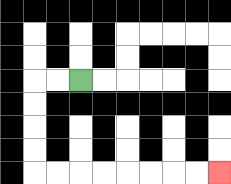{'start': '[3, 3]', 'end': '[9, 7]', 'path_directions': 'L,L,D,D,D,D,R,R,R,R,R,R,R,R', 'path_coordinates': '[[3, 3], [2, 3], [1, 3], [1, 4], [1, 5], [1, 6], [1, 7], [2, 7], [3, 7], [4, 7], [5, 7], [6, 7], [7, 7], [8, 7], [9, 7]]'}